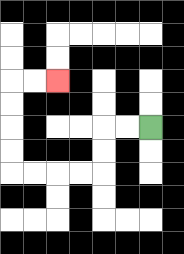{'start': '[6, 5]', 'end': '[2, 3]', 'path_directions': 'L,L,D,D,L,L,L,L,U,U,U,U,R,R', 'path_coordinates': '[[6, 5], [5, 5], [4, 5], [4, 6], [4, 7], [3, 7], [2, 7], [1, 7], [0, 7], [0, 6], [0, 5], [0, 4], [0, 3], [1, 3], [2, 3]]'}